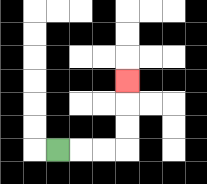{'start': '[2, 6]', 'end': '[5, 3]', 'path_directions': 'R,R,R,U,U,U', 'path_coordinates': '[[2, 6], [3, 6], [4, 6], [5, 6], [5, 5], [5, 4], [5, 3]]'}